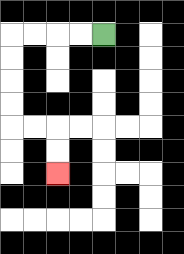{'start': '[4, 1]', 'end': '[2, 7]', 'path_directions': 'L,L,L,L,D,D,D,D,R,R,D,D', 'path_coordinates': '[[4, 1], [3, 1], [2, 1], [1, 1], [0, 1], [0, 2], [0, 3], [0, 4], [0, 5], [1, 5], [2, 5], [2, 6], [2, 7]]'}